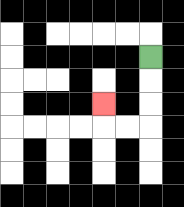{'start': '[6, 2]', 'end': '[4, 4]', 'path_directions': 'D,D,D,L,L,U', 'path_coordinates': '[[6, 2], [6, 3], [6, 4], [6, 5], [5, 5], [4, 5], [4, 4]]'}